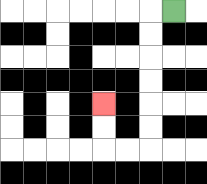{'start': '[7, 0]', 'end': '[4, 4]', 'path_directions': 'L,D,D,D,D,D,D,L,L,U,U', 'path_coordinates': '[[7, 0], [6, 0], [6, 1], [6, 2], [6, 3], [6, 4], [6, 5], [6, 6], [5, 6], [4, 6], [4, 5], [4, 4]]'}